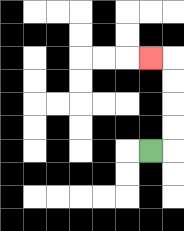{'start': '[6, 6]', 'end': '[6, 2]', 'path_directions': 'R,U,U,U,U,L', 'path_coordinates': '[[6, 6], [7, 6], [7, 5], [7, 4], [7, 3], [7, 2], [6, 2]]'}